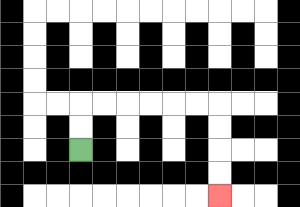{'start': '[3, 6]', 'end': '[9, 8]', 'path_directions': 'U,U,R,R,R,R,R,R,D,D,D,D', 'path_coordinates': '[[3, 6], [3, 5], [3, 4], [4, 4], [5, 4], [6, 4], [7, 4], [8, 4], [9, 4], [9, 5], [9, 6], [9, 7], [9, 8]]'}